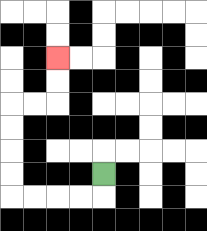{'start': '[4, 7]', 'end': '[2, 2]', 'path_directions': 'D,L,L,L,L,U,U,U,U,R,R,U,U', 'path_coordinates': '[[4, 7], [4, 8], [3, 8], [2, 8], [1, 8], [0, 8], [0, 7], [0, 6], [0, 5], [0, 4], [1, 4], [2, 4], [2, 3], [2, 2]]'}